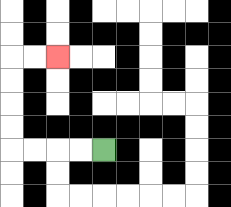{'start': '[4, 6]', 'end': '[2, 2]', 'path_directions': 'L,L,L,L,U,U,U,U,R,R', 'path_coordinates': '[[4, 6], [3, 6], [2, 6], [1, 6], [0, 6], [0, 5], [0, 4], [0, 3], [0, 2], [1, 2], [2, 2]]'}